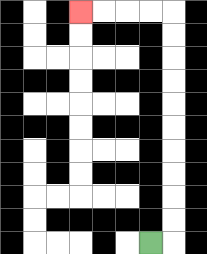{'start': '[6, 10]', 'end': '[3, 0]', 'path_directions': 'R,U,U,U,U,U,U,U,U,U,U,L,L,L,L', 'path_coordinates': '[[6, 10], [7, 10], [7, 9], [7, 8], [7, 7], [7, 6], [7, 5], [7, 4], [7, 3], [7, 2], [7, 1], [7, 0], [6, 0], [5, 0], [4, 0], [3, 0]]'}